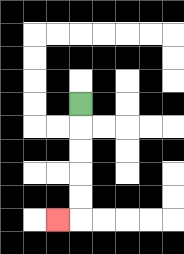{'start': '[3, 4]', 'end': '[2, 9]', 'path_directions': 'D,D,D,D,D,L', 'path_coordinates': '[[3, 4], [3, 5], [3, 6], [3, 7], [3, 8], [3, 9], [2, 9]]'}